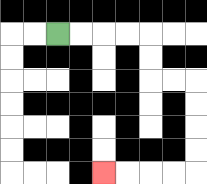{'start': '[2, 1]', 'end': '[4, 7]', 'path_directions': 'R,R,R,R,D,D,R,R,D,D,D,D,L,L,L,L', 'path_coordinates': '[[2, 1], [3, 1], [4, 1], [5, 1], [6, 1], [6, 2], [6, 3], [7, 3], [8, 3], [8, 4], [8, 5], [8, 6], [8, 7], [7, 7], [6, 7], [5, 7], [4, 7]]'}